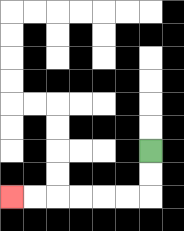{'start': '[6, 6]', 'end': '[0, 8]', 'path_directions': 'D,D,L,L,L,L,L,L', 'path_coordinates': '[[6, 6], [6, 7], [6, 8], [5, 8], [4, 8], [3, 8], [2, 8], [1, 8], [0, 8]]'}